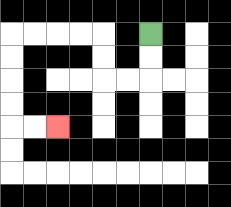{'start': '[6, 1]', 'end': '[2, 5]', 'path_directions': 'D,D,L,L,U,U,L,L,L,L,D,D,D,D,R,R', 'path_coordinates': '[[6, 1], [6, 2], [6, 3], [5, 3], [4, 3], [4, 2], [4, 1], [3, 1], [2, 1], [1, 1], [0, 1], [0, 2], [0, 3], [0, 4], [0, 5], [1, 5], [2, 5]]'}